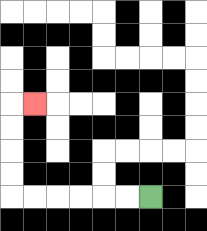{'start': '[6, 8]', 'end': '[1, 4]', 'path_directions': 'L,L,L,L,L,L,U,U,U,U,R', 'path_coordinates': '[[6, 8], [5, 8], [4, 8], [3, 8], [2, 8], [1, 8], [0, 8], [0, 7], [0, 6], [0, 5], [0, 4], [1, 4]]'}